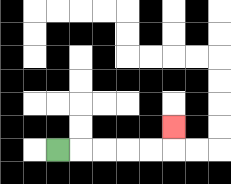{'start': '[2, 6]', 'end': '[7, 5]', 'path_directions': 'R,R,R,R,R,U', 'path_coordinates': '[[2, 6], [3, 6], [4, 6], [5, 6], [6, 6], [7, 6], [7, 5]]'}